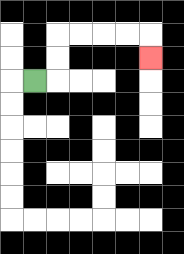{'start': '[1, 3]', 'end': '[6, 2]', 'path_directions': 'R,U,U,R,R,R,R,D', 'path_coordinates': '[[1, 3], [2, 3], [2, 2], [2, 1], [3, 1], [4, 1], [5, 1], [6, 1], [6, 2]]'}